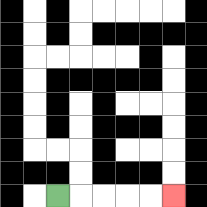{'start': '[2, 8]', 'end': '[7, 8]', 'path_directions': 'R,R,R,R,R', 'path_coordinates': '[[2, 8], [3, 8], [4, 8], [5, 8], [6, 8], [7, 8]]'}